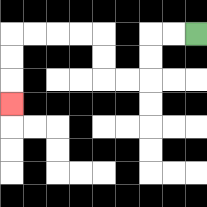{'start': '[8, 1]', 'end': '[0, 4]', 'path_directions': 'L,L,D,D,L,L,U,U,L,L,L,L,D,D,D', 'path_coordinates': '[[8, 1], [7, 1], [6, 1], [6, 2], [6, 3], [5, 3], [4, 3], [4, 2], [4, 1], [3, 1], [2, 1], [1, 1], [0, 1], [0, 2], [0, 3], [0, 4]]'}